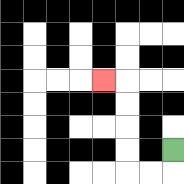{'start': '[7, 6]', 'end': '[4, 3]', 'path_directions': 'D,L,L,U,U,U,U,L', 'path_coordinates': '[[7, 6], [7, 7], [6, 7], [5, 7], [5, 6], [5, 5], [5, 4], [5, 3], [4, 3]]'}